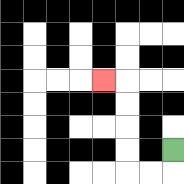{'start': '[7, 6]', 'end': '[4, 3]', 'path_directions': 'D,L,L,U,U,U,U,L', 'path_coordinates': '[[7, 6], [7, 7], [6, 7], [5, 7], [5, 6], [5, 5], [5, 4], [5, 3], [4, 3]]'}